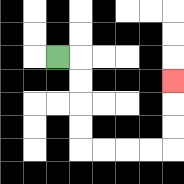{'start': '[2, 2]', 'end': '[7, 3]', 'path_directions': 'R,D,D,D,D,R,R,R,R,U,U,U', 'path_coordinates': '[[2, 2], [3, 2], [3, 3], [3, 4], [3, 5], [3, 6], [4, 6], [5, 6], [6, 6], [7, 6], [7, 5], [7, 4], [7, 3]]'}